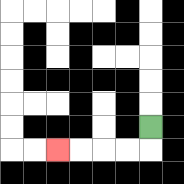{'start': '[6, 5]', 'end': '[2, 6]', 'path_directions': 'D,L,L,L,L', 'path_coordinates': '[[6, 5], [6, 6], [5, 6], [4, 6], [3, 6], [2, 6]]'}